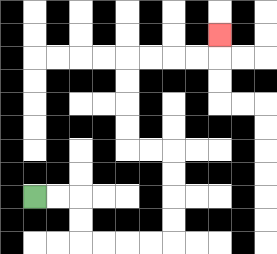{'start': '[1, 8]', 'end': '[9, 1]', 'path_directions': 'R,R,D,D,R,R,R,R,U,U,U,U,L,L,U,U,U,U,R,R,R,R,U', 'path_coordinates': '[[1, 8], [2, 8], [3, 8], [3, 9], [3, 10], [4, 10], [5, 10], [6, 10], [7, 10], [7, 9], [7, 8], [7, 7], [7, 6], [6, 6], [5, 6], [5, 5], [5, 4], [5, 3], [5, 2], [6, 2], [7, 2], [8, 2], [9, 2], [9, 1]]'}